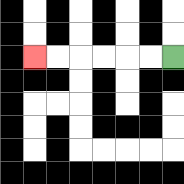{'start': '[7, 2]', 'end': '[1, 2]', 'path_directions': 'L,L,L,L,L,L', 'path_coordinates': '[[7, 2], [6, 2], [5, 2], [4, 2], [3, 2], [2, 2], [1, 2]]'}